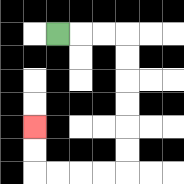{'start': '[2, 1]', 'end': '[1, 5]', 'path_directions': 'R,R,R,D,D,D,D,D,D,L,L,L,L,U,U', 'path_coordinates': '[[2, 1], [3, 1], [4, 1], [5, 1], [5, 2], [5, 3], [5, 4], [5, 5], [5, 6], [5, 7], [4, 7], [3, 7], [2, 7], [1, 7], [1, 6], [1, 5]]'}